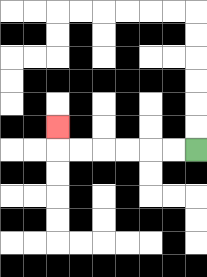{'start': '[8, 6]', 'end': '[2, 5]', 'path_directions': 'L,L,L,L,L,L,U', 'path_coordinates': '[[8, 6], [7, 6], [6, 6], [5, 6], [4, 6], [3, 6], [2, 6], [2, 5]]'}